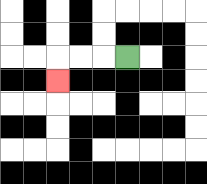{'start': '[5, 2]', 'end': '[2, 3]', 'path_directions': 'L,L,L,D', 'path_coordinates': '[[5, 2], [4, 2], [3, 2], [2, 2], [2, 3]]'}